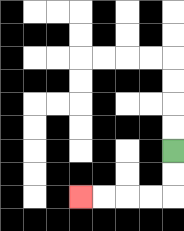{'start': '[7, 6]', 'end': '[3, 8]', 'path_directions': 'D,D,L,L,L,L', 'path_coordinates': '[[7, 6], [7, 7], [7, 8], [6, 8], [5, 8], [4, 8], [3, 8]]'}